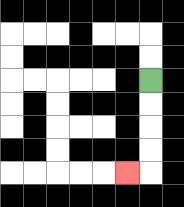{'start': '[6, 3]', 'end': '[5, 7]', 'path_directions': 'D,D,D,D,L', 'path_coordinates': '[[6, 3], [6, 4], [6, 5], [6, 6], [6, 7], [5, 7]]'}